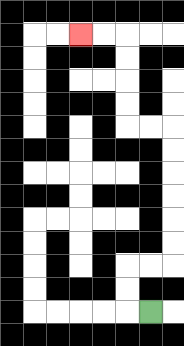{'start': '[6, 13]', 'end': '[3, 1]', 'path_directions': 'L,U,U,R,R,U,U,U,U,U,U,L,L,U,U,U,U,L,L', 'path_coordinates': '[[6, 13], [5, 13], [5, 12], [5, 11], [6, 11], [7, 11], [7, 10], [7, 9], [7, 8], [7, 7], [7, 6], [7, 5], [6, 5], [5, 5], [5, 4], [5, 3], [5, 2], [5, 1], [4, 1], [3, 1]]'}